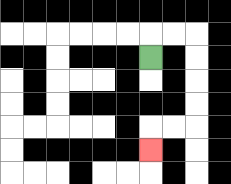{'start': '[6, 2]', 'end': '[6, 6]', 'path_directions': 'U,R,R,D,D,D,D,L,L,D', 'path_coordinates': '[[6, 2], [6, 1], [7, 1], [8, 1], [8, 2], [8, 3], [8, 4], [8, 5], [7, 5], [6, 5], [6, 6]]'}